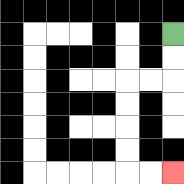{'start': '[7, 1]', 'end': '[7, 7]', 'path_directions': 'D,D,L,L,D,D,D,D,R,R', 'path_coordinates': '[[7, 1], [7, 2], [7, 3], [6, 3], [5, 3], [5, 4], [5, 5], [5, 6], [5, 7], [6, 7], [7, 7]]'}